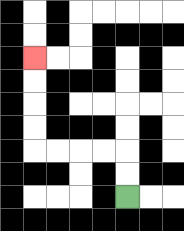{'start': '[5, 8]', 'end': '[1, 2]', 'path_directions': 'U,U,L,L,L,L,U,U,U,U', 'path_coordinates': '[[5, 8], [5, 7], [5, 6], [4, 6], [3, 6], [2, 6], [1, 6], [1, 5], [1, 4], [1, 3], [1, 2]]'}